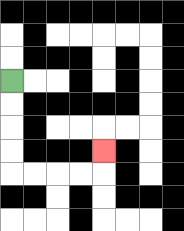{'start': '[0, 3]', 'end': '[4, 6]', 'path_directions': 'D,D,D,D,R,R,R,R,U', 'path_coordinates': '[[0, 3], [0, 4], [0, 5], [0, 6], [0, 7], [1, 7], [2, 7], [3, 7], [4, 7], [4, 6]]'}